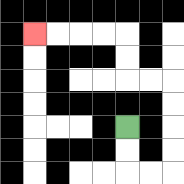{'start': '[5, 5]', 'end': '[1, 1]', 'path_directions': 'D,D,R,R,U,U,U,U,L,L,U,U,L,L,L,L', 'path_coordinates': '[[5, 5], [5, 6], [5, 7], [6, 7], [7, 7], [7, 6], [7, 5], [7, 4], [7, 3], [6, 3], [5, 3], [5, 2], [5, 1], [4, 1], [3, 1], [2, 1], [1, 1]]'}